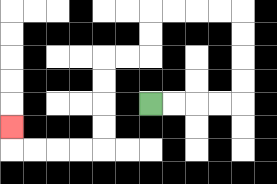{'start': '[6, 4]', 'end': '[0, 5]', 'path_directions': 'R,R,R,R,U,U,U,U,L,L,L,L,D,D,L,L,D,D,D,D,L,L,L,L,U', 'path_coordinates': '[[6, 4], [7, 4], [8, 4], [9, 4], [10, 4], [10, 3], [10, 2], [10, 1], [10, 0], [9, 0], [8, 0], [7, 0], [6, 0], [6, 1], [6, 2], [5, 2], [4, 2], [4, 3], [4, 4], [4, 5], [4, 6], [3, 6], [2, 6], [1, 6], [0, 6], [0, 5]]'}